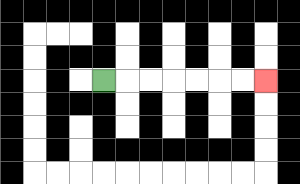{'start': '[4, 3]', 'end': '[11, 3]', 'path_directions': 'R,R,R,R,R,R,R', 'path_coordinates': '[[4, 3], [5, 3], [6, 3], [7, 3], [8, 3], [9, 3], [10, 3], [11, 3]]'}